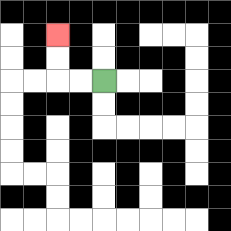{'start': '[4, 3]', 'end': '[2, 1]', 'path_directions': 'L,L,U,U', 'path_coordinates': '[[4, 3], [3, 3], [2, 3], [2, 2], [2, 1]]'}